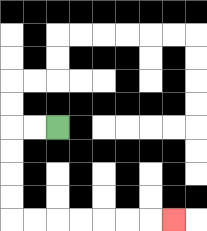{'start': '[2, 5]', 'end': '[7, 9]', 'path_directions': 'L,L,D,D,D,D,R,R,R,R,R,R,R', 'path_coordinates': '[[2, 5], [1, 5], [0, 5], [0, 6], [0, 7], [0, 8], [0, 9], [1, 9], [2, 9], [3, 9], [4, 9], [5, 9], [6, 9], [7, 9]]'}